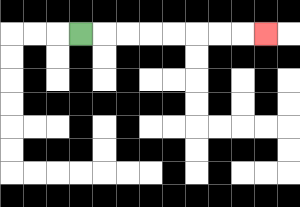{'start': '[3, 1]', 'end': '[11, 1]', 'path_directions': 'R,R,R,R,R,R,R,R', 'path_coordinates': '[[3, 1], [4, 1], [5, 1], [6, 1], [7, 1], [8, 1], [9, 1], [10, 1], [11, 1]]'}